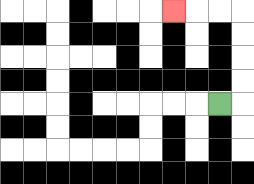{'start': '[9, 4]', 'end': '[7, 0]', 'path_directions': 'R,U,U,U,U,L,L,L', 'path_coordinates': '[[9, 4], [10, 4], [10, 3], [10, 2], [10, 1], [10, 0], [9, 0], [8, 0], [7, 0]]'}